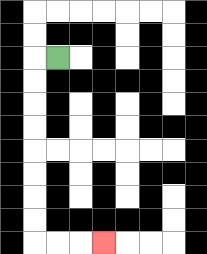{'start': '[2, 2]', 'end': '[4, 10]', 'path_directions': 'L,D,D,D,D,D,D,D,D,R,R,R', 'path_coordinates': '[[2, 2], [1, 2], [1, 3], [1, 4], [1, 5], [1, 6], [1, 7], [1, 8], [1, 9], [1, 10], [2, 10], [3, 10], [4, 10]]'}